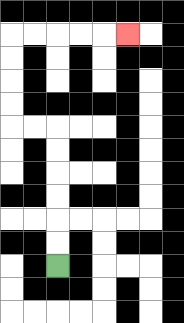{'start': '[2, 11]', 'end': '[5, 1]', 'path_directions': 'U,U,U,U,U,U,L,L,U,U,U,U,R,R,R,R,R', 'path_coordinates': '[[2, 11], [2, 10], [2, 9], [2, 8], [2, 7], [2, 6], [2, 5], [1, 5], [0, 5], [0, 4], [0, 3], [0, 2], [0, 1], [1, 1], [2, 1], [3, 1], [4, 1], [5, 1]]'}